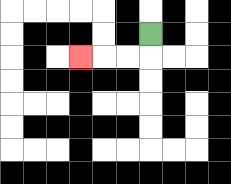{'start': '[6, 1]', 'end': '[3, 2]', 'path_directions': 'D,L,L,L', 'path_coordinates': '[[6, 1], [6, 2], [5, 2], [4, 2], [3, 2]]'}